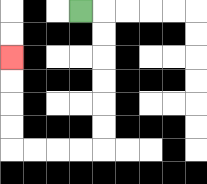{'start': '[3, 0]', 'end': '[0, 2]', 'path_directions': 'R,D,D,D,D,D,D,L,L,L,L,U,U,U,U', 'path_coordinates': '[[3, 0], [4, 0], [4, 1], [4, 2], [4, 3], [4, 4], [4, 5], [4, 6], [3, 6], [2, 6], [1, 6], [0, 6], [0, 5], [0, 4], [0, 3], [0, 2]]'}